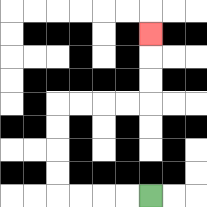{'start': '[6, 8]', 'end': '[6, 1]', 'path_directions': 'L,L,L,L,U,U,U,U,R,R,R,R,U,U,U', 'path_coordinates': '[[6, 8], [5, 8], [4, 8], [3, 8], [2, 8], [2, 7], [2, 6], [2, 5], [2, 4], [3, 4], [4, 4], [5, 4], [6, 4], [6, 3], [6, 2], [6, 1]]'}